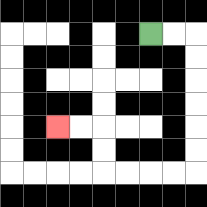{'start': '[6, 1]', 'end': '[2, 5]', 'path_directions': 'R,R,D,D,D,D,D,D,L,L,L,L,U,U,L,L', 'path_coordinates': '[[6, 1], [7, 1], [8, 1], [8, 2], [8, 3], [8, 4], [8, 5], [8, 6], [8, 7], [7, 7], [6, 7], [5, 7], [4, 7], [4, 6], [4, 5], [3, 5], [2, 5]]'}